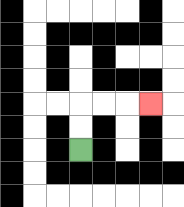{'start': '[3, 6]', 'end': '[6, 4]', 'path_directions': 'U,U,R,R,R', 'path_coordinates': '[[3, 6], [3, 5], [3, 4], [4, 4], [5, 4], [6, 4]]'}